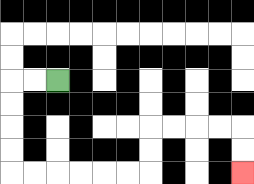{'start': '[2, 3]', 'end': '[10, 7]', 'path_directions': 'L,L,D,D,D,D,R,R,R,R,R,R,U,U,R,R,R,R,D,D', 'path_coordinates': '[[2, 3], [1, 3], [0, 3], [0, 4], [0, 5], [0, 6], [0, 7], [1, 7], [2, 7], [3, 7], [4, 7], [5, 7], [6, 7], [6, 6], [6, 5], [7, 5], [8, 5], [9, 5], [10, 5], [10, 6], [10, 7]]'}